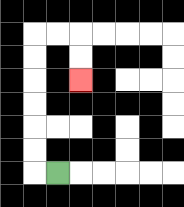{'start': '[2, 7]', 'end': '[3, 3]', 'path_directions': 'L,U,U,U,U,U,U,R,R,D,D', 'path_coordinates': '[[2, 7], [1, 7], [1, 6], [1, 5], [1, 4], [1, 3], [1, 2], [1, 1], [2, 1], [3, 1], [3, 2], [3, 3]]'}